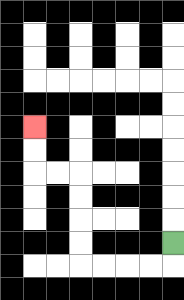{'start': '[7, 10]', 'end': '[1, 5]', 'path_directions': 'D,L,L,L,L,U,U,U,U,L,L,U,U', 'path_coordinates': '[[7, 10], [7, 11], [6, 11], [5, 11], [4, 11], [3, 11], [3, 10], [3, 9], [3, 8], [3, 7], [2, 7], [1, 7], [1, 6], [1, 5]]'}